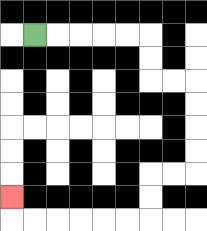{'start': '[1, 1]', 'end': '[0, 8]', 'path_directions': 'R,R,R,R,R,D,D,R,R,D,D,D,D,L,L,D,D,L,L,L,L,L,L,U', 'path_coordinates': '[[1, 1], [2, 1], [3, 1], [4, 1], [5, 1], [6, 1], [6, 2], [6, 3], [7, 3], [8, 3], [8, 4], [8, 5], [8, 6], [8, 7], [7, 7], [6, 7], [6, 8], [6, 9], [5, 9], [4, 9], [3, 9], [2, 9], [1, 9], [0, 9], [0, 8]]'}